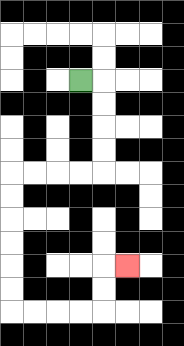{'start': '[3, 3]', 'end': '[5, 11]', 'path_directions': 'R,D,D,D,D,L,L,L,L,D,D,D,D,D,D,R,R,R,R,U,U,R', 'path_coordinates': '[[3, 3], [4, 3], [4, 4], [4, 5], [4, 6], [4, 7], [3, 7], [2, 7], [1, 7], [0, 7], [0, 8], [0, 9], [0, 10], [0, 11], [0, 12], [0, 13], [1, 13], [2, 13], [3, 13], [4, 13], [4, 12], [4, 11], [5, 11]]'}